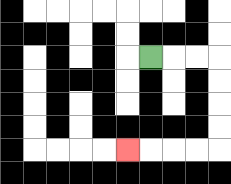{'start': '[6, 2]', 'end': '[5, 6]', 'path_directions': 'R,R,R,D,D,D,D,L,L,L,L', 'path_coordinates': '[[6, 2], [7, 2], [8, 2], [9, 2], [9, 3], [9, 4], [9, 5], [9, 6], [8, 6], [7, 6], [6, 6], [5, 6]]'}